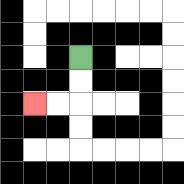{'start': '[3, 2]', 'end': '[1, 4]', 'path_directions': 'D,D,L,L', 'path_coordinates': '[[3, 2], [3, 3], [3, 4], [2, 4], [1, 4]]'}